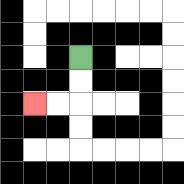{'start': '[3, 2]', 'end': '[1, 4]', 'path_directions': 'D,D,L,L', 'path_coordinates': '[[3, 2], [3, 3], [3, 4], [2, 4], [1, 4]]'}